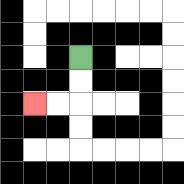{'start': '[3, 2]', 'end': '[1, 4]', 'path_directions': 'D,D,L,L', 'path_coordinates': '[[3, 2], [3, 3], [3, 4], [2, 4], [1, 4]]'}